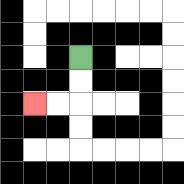{'start': '[3, 2]', 'end': '[1, 4]', 'path_directions': 'D,D,L,L', 'path_coordinates': '[[3, 2], [3, 3], [3, 4], [2, 4], [1, 4]]'}